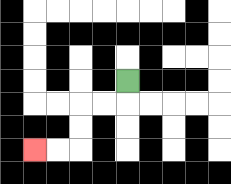{'start': '[5, 3]', 'end': '[1, 6]', 'path_directions': 'D,L,L,D,D,L,L', 'path_coordinates': '[[5, 3], [5, 4], [4, 4], [3, 4], [3, 5], [3, 6], [2, 6], [1, 6]]'}